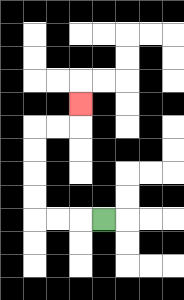{'start': '[4, 9]', 'end': '[3, 4]', 'path_directions': 'L,L,L,U,U,U,U,R,R,U', 'path_coordinates': '[[4, 9], [3, 9], [2, 9], [1, 9], [1, 8], [1, 7], [1, 6], [1, 5], [2, 5], [3, 5], [3, 4]]'}